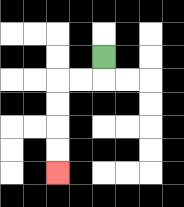{'start': '[4, 2]', 'end': '[2, 7]', 'path_directions': 'D,L,L,D,D,D,D', 'path_coordinates': '[[4, 2], [4, 3], [3, 3], [2, 3], [2, 4], [2, 5], [2, 6], [2, 7]]'}